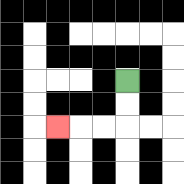{'start': '[5, 3]', 'end': '[2, 5]', 'path_directions': 'D,D,L,L,L', 'path_coordinates': '[[5, 3], [5, 4], [5, 5], [4, 5], [3, 5], [2, 5]]'}